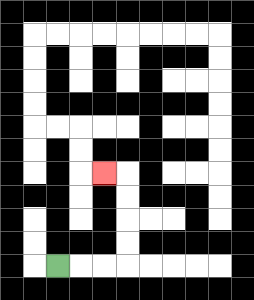{'start': '[2, 11]', 'end': '[4, 7]', 'path_directions': 'R,R,R,U,U,U,U,L', 'path_coordinates': '[[2, 11], [3, 11], [4, 11], [5, 11], [5, 10], [5, 9], [5, 8], [5, 7], [4, 7]]'}